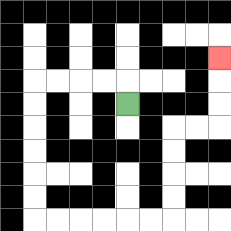{'start': '[5, 4]', 'end': '[9, 2]', 'path_directions': 'U,L,L,L,L,D,D,D,D,D,D,R,R,R,R,R,R,U,U,U,U,R,R,U,U,U', 'path_coordinates': '[[5, 4], [5, 3], [4, 3], [3, 3], [2, 3], [1, 3], [1, 4], [1, 5], [1, 6], [1, 7], [1, 8], [1, 9], [2, 9], [3, 9], [4, 9], [5, 9], [6, 9], [7, 9], [7, 8], [7, 7], [7, 6], [7, 5], [8, 5], [9, 5], [9, 4], [9, 3], [9, 2]]'}